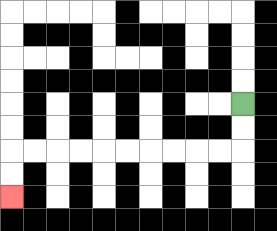{'start': '[10, 4]', 'end': '[0, 8]', 'path_directions': 'D,D,L,L,L,L,L,L,L,L,L,L,D,D', 'path_coordinates': '[[10, 4], [10, 5], [10, 6], [9, 6], [8, 6], [7, 6], [6, 6], [5, 6], [4, 6], [3, 6], [2, 6], [1, 6], [0, 6], [0, 7], [0, 8]]'}